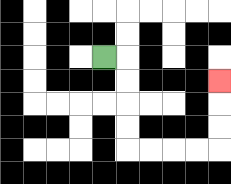{'start': '[4, 2]', 'end': '[9, 3]', 'path_directions': 'R,D,D,D,D,R,R,R,R,U,U,U', 'path_coordinates': '[[4, 2], [5, 2], [5, 3], [5, 4], [5, 5], [5, 6], [6, 6], [7, 6], [8, 6], [9, 6], [9, 5], [9, 4], [9, 3]]'}